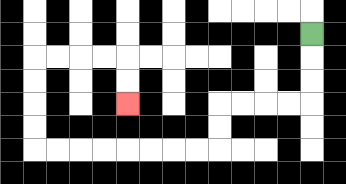{'start': '[13, 1]', 'end': '[5, 4]', 'path_directions': 'D,D,D,L,L,L,L,D,D,L,L,L,L,L,L,L,L,U,U,U,U,R,R,R,R,D,D', 'path_coordinates': '[[13, 1], [13, 2], [13, 3], [13, 4], [12, 4], [11, 4], [10, 4], [9, 4], [9, 5], [9, 6], [8, 6], [7, 6], [6, 6], [5, 6], [4, 6], [3, 6], [2, 6], [1, 6], [1, 5], [1, 4], [1, 3], [1, 2], [2, 2], [3, 2], [4, 2], [5, 2], [5, 3], [5, 4]]'}